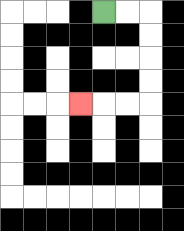{'start': '[4, 0]', 'end': '[3, 4]', 'path_directions': 'R,R,D,D,D,D,L,L,L', 'path_coordinates': '[[4, 0], [5, 0], [6, 0], [6, 1], [6, 2], [6, 3], [6, 4], [5, 4], [4, 4], [3, 4]]'}